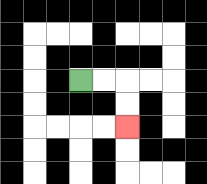{'start': '[3, 3]', 'end': '[5, 5]', 'path_directions': 'R,R,D,D', 'path_coordinates': '[[3, 3], [4, 3], [5, 3], [5, 4], [5, 5]]'}